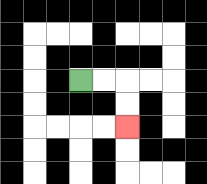{'start': '[3, 3]', 'end': '[5, 5]', 'path_directions': 'R,R,D,D', 'path_coordinates': '[[3, 3], [4, 3], [5, 3], [5, 4], [5, 5]]'}